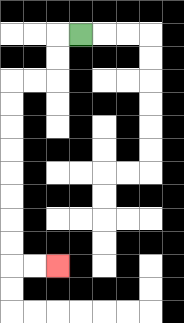{'start': '[3, 1]', 'end': '[2, 11]', 'path_directions': 'L,D,D,L,L,D,D,D,D,D,D,D,D,R,R', 'path_coordinates': '[[3, 1], [2, 1], [2, 2], [2, 3], [1, 3], [0, 3], [0, 4], [0, 5], [0, 6], [0, 7], [0, 8], [0, 9], [0, 10], [0, 11], [1, 11], [2, 11]]'}